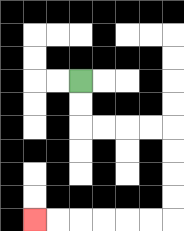{'start': '[3, 3]', 'end': '[1, 9]', 'path_directions': 'D,D,R,R,R,R,D,D,D,D,L,L,L,L,L,L', 'path_coordinates': '[[3, 3], [3, 4], [3, 5], [4, 5], [5, 5], [6, 5], [7, 5], [7, 6], [7, 7], [7, 8], [7, 9], [6, 9], [5, 9], [4, 9], [3, 9], [2, 9], [1, 9]]'}